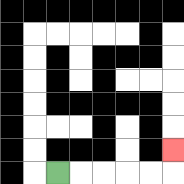{'start': '[2, 7]', 'end': '[7, 6]', 'path_directions': 'R,R,R,R,R,U', 'path_coordinates': '[[2, 7], [3, 7], [4, 7], [5, 7], [6, 7], [7, 7], [7, 6]]'}